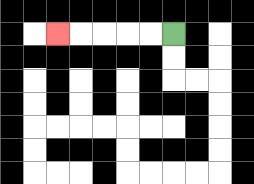{'start': '[7, 1]', 'end': '[2, 1]', 'path_directions': 'L,L,L,L,L', 'path_coordinates': '[[7, 1], [6, 1], [5, 1], [4, 1], [3, 1], [2, 1]]'}